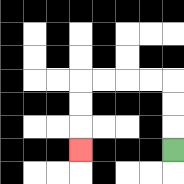{'start': '[7, 6]', 'end': '[3, 6]', 'path_directions': 'U,U,U,L,L,L,L,D,D,D', 'path_coordinates': '[[7, 6], [7, 5], [7, 4], [7, 3], [6, 3], [5, 3], [4, 3], [3, 3], [3, 4], [3, 5], [3, 6]]'}